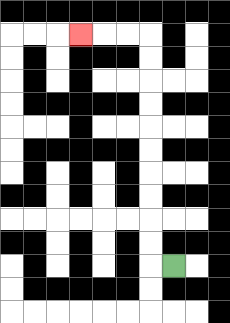{'start': '[7, 11]', 'end': '[3, 1]', 'path_directions': 'L,U,U,U,U,U,U,U,U,U,U,L,L,L', 'path_coordinates': '[[7, 11], [6, 11], [6, 10], [6, 9], [6, 8], [6, 7], [6, 6], [6, 5], [6, 4], [6, 3], [6, 2], [6, 1], [5, 1], [4, 1], [3, 1]]'}